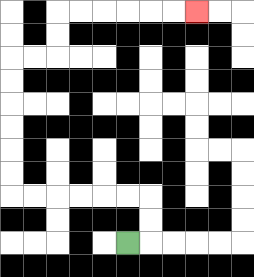{'start': '[5, 10]', 'end': '[8, 0]', 'path_directions': 'R,U,U,L,L,L,L,L,L,U,U,U,U,U,U,R,R,U,U,R,R,R,R,R,R', 'path_coordinates': '[[5, 10], [6, 10], [6, 9], [6, 8], [5, 8], [4, 8], [3, 8], [2, 8], [1, 8], [0, 8], [0, 7], [0, 6], [0, 5], [0, 4], [0, 3], [0, 2], [1, 2], [2, 2], [2, 1], [2, 0], [3, 0], [4, 0], [5, 0], [6, 0], [7, 0], [8, 0]]'}